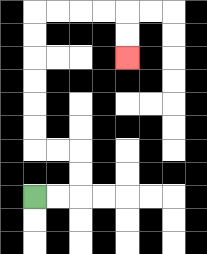{'start': '[1, 8]', 'end': '[5, 2]', 'path_directions': 'R,R,U,U,L,L,U,U,U,U,U,U,R,R,R,R,D,D', 'path_coordinates': '[[1, 8], [2, 8], [3, 8], [3, 7], [3, 6], [2, 6], [1, 6], [1, 5], [1, 4], [1, 3], [1, 2], [1, 1], [1, 0], [2, 0], [3, 0], [4, 0], [5, 0], [5, 1], [5, 2]]'}